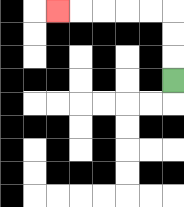{'start': '[7, 3]', 'end': '[2, 0]', 'path_directions': 'U,U,U,L,L,L,L,L', 'path_coordinates': '[[7, 3], [7, 2], [7, 1], [7, 0], [6, 0], [5, 0], [4, 0], [3, 0], [2, 0]]'}